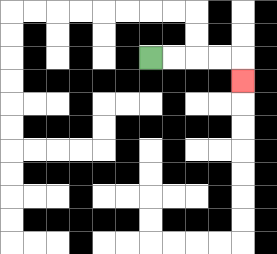{'start': '[6, 2]', 'end': '[10, 3]', 'path_directions': 'R,R,R,R,D', 'path_coordinates': '[[6, 2], [7, 2], [8, 2], [9, 2], [10, 2], [10, 3]]'}